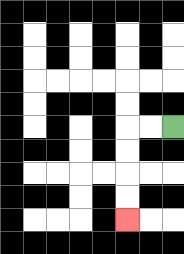{'start': '[7, 5]', 'end': '[5, 9]', 'path_directions': 'L,L,D,D,D,D', 'path_coordinates': '[[7, 5], [6, 5], [5, 5], [5, 6], [5, 7], [5, 8], [5, 9]]'}